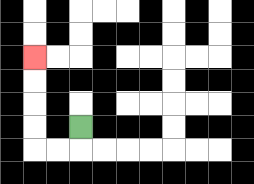{'start': '[3, 5]', 'end': '[1, 2]', 'path_directions': 'D,L,L,U,U,U,U', 'path_coordinates': '[[3, 5], [3, 6], [2, 6], [1, 6], [1, 5], [1, 4], [1, 3], [1, 2]]'}